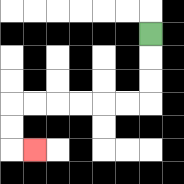{'start': '[6, 1]', 'end': '[1, 6]', 'path_directions': 'D,D,D,L,L,L,L,L,L,D,D,R', 'path_coordinates': '[[6, 1], [6, 2], [6, 3], [6, 4], [5, 4], [4, 4], [3, 4], [2, 4], [1, 4], [0, 4], [0, 5], [0, 6], [1, 6]]'}